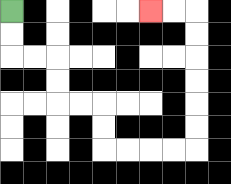{'start': '[0, 0]', 'end': '[6, 0]', 'path_directions': 'D,D,R,R,D,D,R,R,D,D,R,R,R,R,U,U,U,U,U,U,L,L', 'path_coordinates': '[[0, 0], [0, 1], [0, 2], [1, 2], [2, 2], [2, 3], [2, 4], [3, 4], [4, 4], [4, 5], [4, 6], [5, 6], [6, 6], [7, 6], [8, 6], [8, 5], [8, 4], [8, 3], [8, 2], [8, 1], [8, 0], [7, 0], [6, 0]]'}